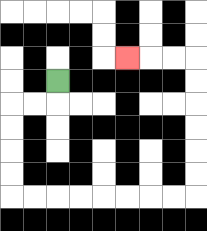{'start': '[2, 3]', 'end': '[5, 2]', 'path_directions': 'D,L,L,D,D,D,D,R,R,R,R,R,R,R,R,U,U,U,U,U,U,L,L,L', 'path_coordinates': '[[2, 3], [2, 4], [1, 4], [0, 4], [0, 5], [0, 6], [0, 7], [0, 8], [1, 8], [2, 8], [3, 8], [4, 8], [5, 8], [6, 8], [7, 8], [8, 8], [8, 7], [8, 6], [8, 5], [8, 4], [8, 3], [8, 2], [7, 2], [6, 2], [5, 2]]'}